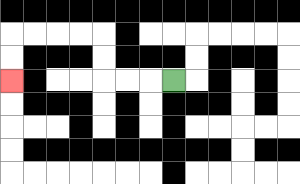{'start': '[7, 3]', 'end': '[0, 3]', 'path_directions': 'L,L,L,U,U,L,L,L,L,D,D', 'path_coordinates': '[[7, 3], [6, 3], [5, 3], [4, 3], [4, 2], [4, 1], [3, 1], [2, 1], [1, 1], [0, 1], [0, 2], [0, 3]]'}